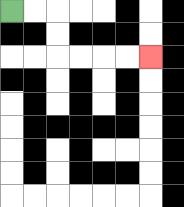{'start': '[0, 0]', 'end': '[6, 2]', 'path_directions': 'R,R,D,D,R,R,R,R', 'path_coordinates': '[[0, 0], [1, 0], [2, 0], [2, 1], [2, 2], [3, 2], [4, 2], [5, 2], [6, 2]]'}